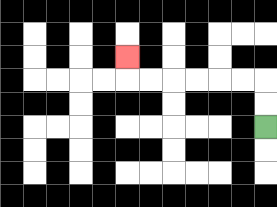{'start': '[11, 5]', 'end': '[5, 2]', 'path_directions': 'U,U,L,L,L,L,L,L,U', 'path_coordinates': '[[11, 5], [11, 4], [11, 3], [10, 3], [9, 3], [8, 3], [7, 3], [6, 3], [5, 3], [5, 2]]'}